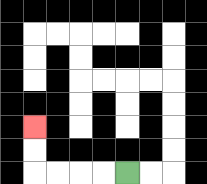{'start': '[5, 7]', 'end': '[1, 5]', 'path_directions': 'L,L,L,L,U,U', 'path_coordinates': '[[5, 7], [4, 7], [3, 7], [2, 7], [1, 7], [1, 6], [1, 5]]'}